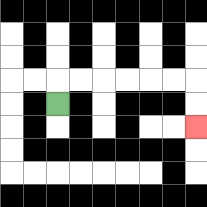{'start': '[2, 4]', 'end': '[8, 5]', 'path_directions': 'U,R,R,R,R,R,R,D,D', 'path_coordinates': '[[2, 4], [2, 3], [3, 3], [4, 3], [5, 3], [6, 3], [7, 3], [8, 3], [8, 4], [8, 5]]'}